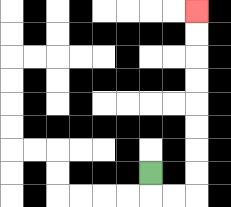{'start': '[6, 7]', 'end': '[8, 0]', 'path_directions': 'D,R,R,U,U,U,U,U,U,U,U', 'path_coordinates': '[[6, 7], [6, 8], [7, 8], [8, 8], [8, 7], [8, 6], [8, 5], [8, 4], [8, 3], [8, 2], [8, 1], [8, 0]]'}